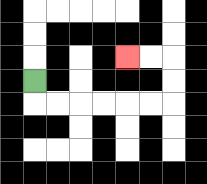{'start': '[1, 3]', 'end': '[5, 2]', 'path_directions': 'D,R,R,R,R,R,R,U,U,L,L', 'path_coordinates': '[[1, 3], [1, 4], [2, 4], [3, 4], [4, 4], [5, 4], [6, 4], [7, 4], [7, 3], [7, 2], [6, 2], [5, 2]]'}